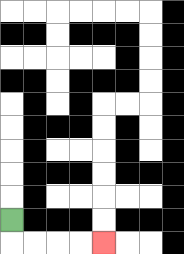{'start': '[0, 9]', 'end': '[4, 10]', 'path_directions': 'D,R,R,R,R', 'path_coordinates': '[[0, 9], [0, 10], [1, 10], [2, 10], [3, 10], [4, 10]]'}